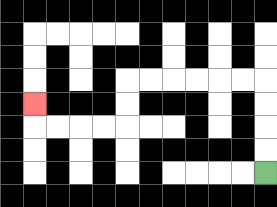{'start': '[11, 7]', 'end': '[1, 4]', 'path_directions': 'U,U,U,U,L,L,L,L,L,L,D,D,L,L,L,L,U', 'path_coordinates': '[[11, 7], [11, 6], [11, 5], [11, 4], [11, 3], [10, 3], [9, 3], [8, 3], [7, 3], [6, 3], [5, 3], [5, 4], [5, 5], [4, 5], [3, 5], [2, 5], [1, 5], [1, 4]]'}